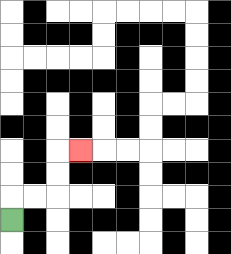{'start': '[0, 9]', 'end': '[3, 6]', 'path_directions': 'U,R,R,U,U,R', 'path_coordinates': '[[0, 9], [0, 8], [1, 8], [2, 8], [2, 7], [2, 6], [3, 6]]'}